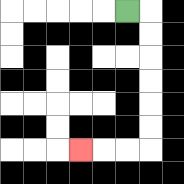{'start': '[5, 0]', 'end': '[3, 6]', 'path_directions': 'R,D,D,D,D,D,D,L,L,L', 'path_coordinates': '[[5, 0], [6, 0], [6, 1], [6, 2], [6, 3], [6, 4], [6, 5], [6, 6], [5, 6], [4, 6], [3, 6]]'}